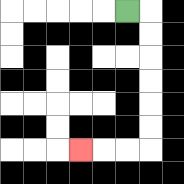{'start': '[5, 0]', 'end': '[3, 6]', 'path_directions': 'R,D,D,D,D,D,D,L,L,L', 'path_coordinates': '[[5, 0], [6, 0], [6, 1], [6, 2], [6, 3], [6, 4], [6, 5], [6, 6], [5, 6], [4, 6], [3, 6]]'}